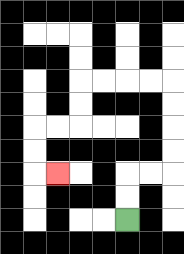{'start': '[5, 9]', 'end': '[2, 7]', 'path_directions': 'U,U,R,R,U,U,U,U,L,L,L,L,D,D,L,L,D,D,R', 'path_coordinates': '[[5, 9], [5, 8], [5, 7], [6, 7], [7, 7], [7, 6], [7, 5], [7, 4], [7, 3], [6, 3], [5, 3], [4, 3], [3, 3], [3, 4], [3, 5], [2, 5], [1, 5], [1, 6], [1, 7], [2, 7]]'}